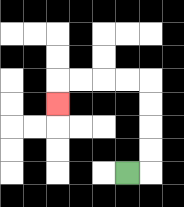{'start': '[5, 7]', 'end': '[2, 4]', 'path_directions': 'R,U,U,U,U,L,L,L,L,D', 'path_coordinates': '[[5, 7], [6, 7], [6, 6], [6, 5], [6, 4], [6, 3], [5, 3], [4, 3], [3, 3], [2, 3], [2, 4]]'}